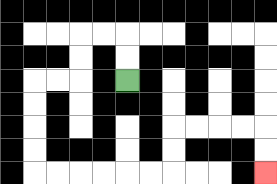{'start': '[5, 3]', 'end': '[11, 7]', 'path_directions': 'U,U,L,L,D,D,L,L,D,D,D,D,R,R,R,R,R,R,U,U,R,R,R,R,D,D', 'path_coordinates': '[[5, 3], [5, 2], [5, 1], [4, 1], [3, 1], [3, 2], [3, 3], [2, 3], [1, 3], [1, 4], [1, 5], [1, 6], [1, 7], [2, 7], [3, 7], [4, 7], [5, 7], [6, 7], [7, 7], [7, 6], [7, 5], [8, 5], [9, 5], [10, 5], [11, 5], [11, 6], [11, 7]]'}